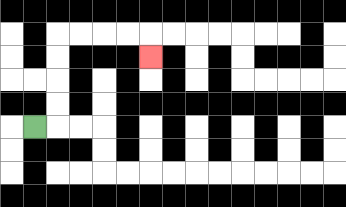{'start': '[1, 5]', 'end': '[6, 2]', 'path_directions': 'R,U,U,U,U,R,R,R,R,D', 'path_coordinates': '[[1, 5], [2, 5], [2, 4], [2, 3], [2, 2], [2, 1], [3, 1], [4, 1], [5, 1], [6, 1], [6, 2]]'}